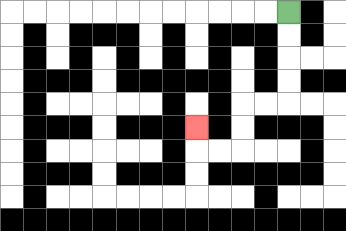{'start': '[12, 0]', 'end': '[8, 5]', 'path_directions': 'D,D,D,D,L,L,D,D,L,L,U', 'path_coordinates': '[[12, 0], [12, 1], [12, 2], [12, 3], [12, 4], [11, 4], [10, 4], [10, 5], [10, 6], [9, 6], [8, 6], [8, 5]]'}